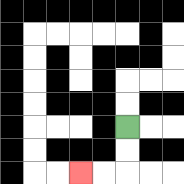{'start': '[5, 5]', 'end': '[3, 7]', 'path_directions': 'D,D,L,L', 'path_coordinates': '[[5, 5], [5, 6], [5, 7], [4, 7], [3, 7]]'}